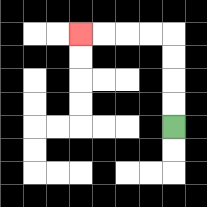{'start': '[7, 5]', 'end': '[3, 1]', 'path_directions': 'U,U,U,U,L,L,L,L', 'path_coordinates': '[[7, 5], [7, 4], [7, 3], [7, 2], [7, 1], [6, 1], [5, 1], [4, 1], [3, 1]]'}